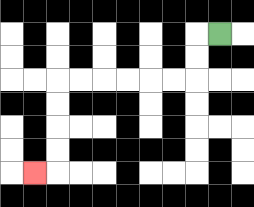{'start': '[9, 1]', 'end': '[1, 7]', 'path_directions': 'L,D,D,L,L,L,L,L,L,D,D,D,D,L', 'path_coordinates': '[[9, 1], [8, 1], [8, 2], [8, 3], [7, 3], [6, 3], [5, 3], [4, 3], [3, 3], [2, 3], [2, 4], [2, 5], [2, 6], [2, 7], [1, 7]]'}